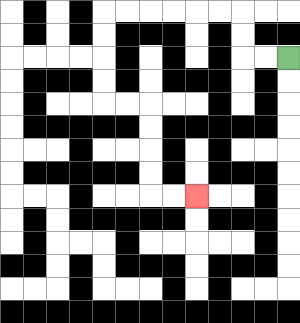{'start': '[12, 2]', 'end': '[8, 8]', 'path_directions': 'L,L,U,U,L,L,L,L,L,L,D,D,D,D,R,R,D,D,D,D,R,R', 'path_coordinates': '[[12, 2], [11, 2], [10, 2], [10, 1], [10, 0], [9, 0], [8, 0], [7, 0], [6, 0], [5, 0], [4, 0], [4, 1], [4, 2], [4, 3], [4, 4], [5, 4], [6, 4], [6, 5], [6, 6], [6, 7], [6, 8], [7, 8], [8, 8]]'}